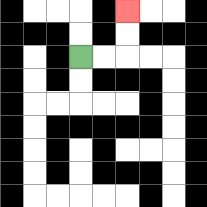{'start': '[3, 2]', 'end': '[5, 0]', 'path_directions': 'R,R,U,U', 'path_coordinates': '[[3, 2], [4, 2], [5, 2], [5, 1], [5, 0]]'}